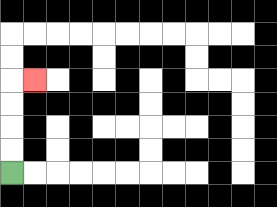{'start': '[0, 7]', 'end': '[1, 3]', 'path_directions': 'U,U,U,U,R', 'path_coordinates': '[[0, 7], [0, 6], [0, 5], [0, 4], [0, 3], [1, 3]]'}